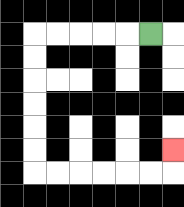{'start': '[6, 1]', 'end': '[7, 6]', 'path_directions': 'L,L,L,L,L,D,D,D,D,D,D,R,R,R,R,R,R,U', 'path_coordinates': '[[6, 1], [5, 1], [4, 1], [3, 1], [2, 1], [1, 1], [1, 2], [1, 3], [1, 4], [1, 5], [1, 6], [1, 7], [2, 7], [3, 7], [4, 7], [5, 7], [6, 7], [7, 7], [7, 6]]'}